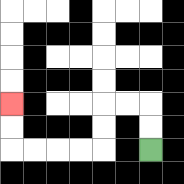{'start': '[6, 6]', 'end': '[0, 4]', 'path_directions': 'U,U,L,L,D,D,L,L,L,L,U,U', 'path_coordinates': '[[6, 6], [6, 5], [6, 4], [5, 4], [4, 4], [4, 5], [4, 6], [3, 6], [2, 6], [1, 6], [0, 6], [0, 5], [0, 4]]'}